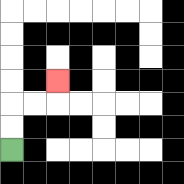{'start': '[0, 6]', 'end': '[2, 3]', 'path_directions': 'U,U,R,R,U', 'path_coordinates': '[[0, 6], [0, 5], [0, 4], [1, 4], [2, 4], [2, 3]]'}